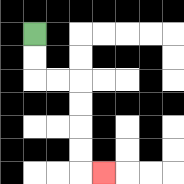{'start': '[1, 1]', 'end': '[4, 7]', 'path_directions': 'D,D,R,R,D,D,D,D,R', 'path_coordinates': '[[1, 1], [1, 2], [1, 3], [2, 3], [3, 3], [3, 4], [3, 5], [3, 6], [3, 7], [4, 7]]'}